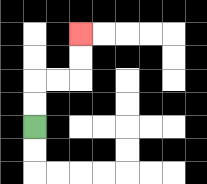{'start': '[1, 5]', 'end': '[3, 1]', 'path_directions': 'U,U,R,R,U,U', 'path_coordinates': '[[1, 5], [1, 4], [1, 3], [2, 3], [3, 3], [3, 2], [3, 1]]'}